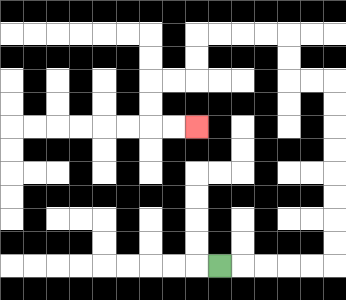{'start': '[9, 11]', 'end': '[8, 5]', 'path_directions': 'R,R,R,R,R,U,U,U,U,U,U,U,U,L,L,U,U,L,L,L,L,D,D,L,L,D,D,R,R', 'path_coordinates': '[[9, 11], [10, 11], [11, 11], [12, 11], [13, 11], [14, 11], [14, 10], [14, 9], [14, 8], [14, 7], [14, 6], [14, 5], [14, 4], [14, 3], [13, 3], [12, 3], [12, 2], [12, 1], [11, 1], [10, 1], [9, 1], [8, 1], [8, 2], [8, 3], [7, 3], [6, 3], [6, 4], [6, 5], [7, 5], [8, 5]]'}